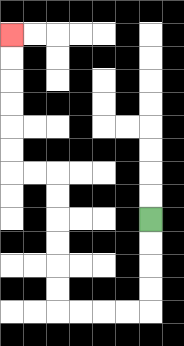{'start': '[6, 9]', 'end': '[0, 1]', 'path_directions': 'D,D,D,D,L,L,L,L,U,U,U,U,U,U,L,L,U,U,U,U,U,U', 'path_coordinates': '[[6, 9], [6, 10], [6, 11], [6, 12], [6, 13], [5, 13], [4, 13], [3, 13], [2, 13], [2, 12], [2, 11], [2, 10], [2, 9], [2, 8], [2, 7], [1, 7], [0, 7], [0, 6], [0, 5], [0, 4], [0, 3], [0, 2], [0, 1]]'}